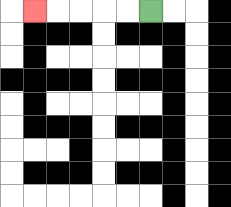{'start': '[6, 0]', 'end': '[1, 0]', 'path_directions': 'L,L,L,L,L', 'path_coordinates': '[[6, 0], [5, 0], [4, 0], [3, 0], [2, 0], [1, 0]]'}